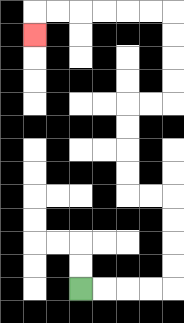{'start': '[3, 12]', 'end': '[1, 1]', 'path_directions': 'R,R,R,R,U,U,U,U,L,L,U,U,U,U,R,R,U,U,U,U,L,L,L,L,L,L,D', 'path_coordinates': '[[3, 12], [4, 12], [5, 12], [6, 12], [7, 12], [7, 11], [7, 10], [7, 9], [7, 8], [6, 8], [5, 8], [5, 7], [5, 6], [5, 5], [5, 4], [6, 4], [7, 4], [7, 3], [7, 2], [7, 1], [7, 0], [6, 0], [5, 0], [4, 0], [3, 0], [2, 0], [1, 0], [1, 1]]'}